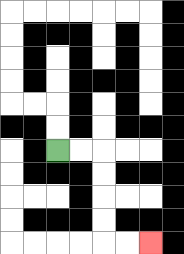{'start': '[2, 6]', 'end': '[6, 10]', 'path_directions': 'R,R,D,D,D,D,R,R', 'path_coordinates': '[[2, 6], [3, 6], [4, 6], [4, 7], [4, 8], [4, 9], [4, 10], [5, 10], [6, 10]]'}